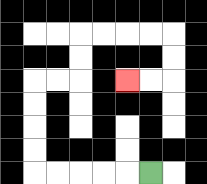{'start': '[6, 7]', 'end': '[5, 3]', 'path_directions': 'L,L,L,L,L,U,U,U,U,R,R,U,U,R,R,R,R,D,D,L,L', 'path_coordinates': '[[6, 7], [5, 7], [4, 7], [3, 7], [2, 7], [1, 7], [1, 6], [1, 5], [1, 4], [1, 3], [2, 3], [3, 3], [3, 2], [3, 1], [4, 1], [5, 1], [6, 1], [7, 1], [7, 2], [7, 3], [6, 3], [5, 3]]'}